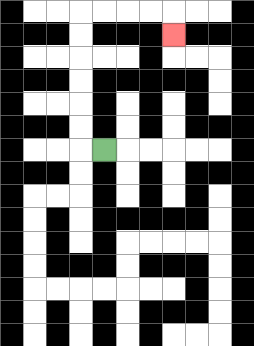{'start': '[4, 6]', 'end': '[7, 1]', 'path_directions': 'L,U,U,U,U,U,U,R,R,R,R,D', 'path_coordinates': '[[4, 6], [3, 6], [3, 5], [3, 4], [3, 3], [3, 2], [3, 1], [3, 0], [4, 0], [5, 0], [6, 0], [7, 0], [7, 1]]'}